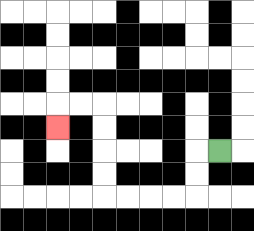{'start': '[9, 6]', 'end': '[2, 5]', 'path_directions': 'L,D,D,L,L,L,L,U,U,U,U,L,L,D', 'path_coordinates': '[[9, 6], [8, 6], [8, 7], [8, 8], [7, 8], [6, 8], [5, 8], [4, 8], [4, 7], [4, 6], [4, 5], [4, 4], [3, 4], [2, 4], [2, 5]]'}